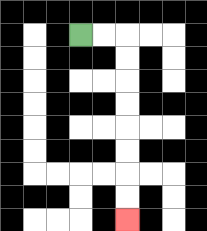{'start': '[3, 1]', 'end': '[5, 9]', 'path_directions': 'R,R,D,D,D,D,D,D,D,D', 'path_coordinates': '[[3, 1], [4, 1], [5, 1], [5, 2], [5, 3], [5, 4], [5, 5], [5, 6], [5, 7], [5, 8], [5, 9]]'}